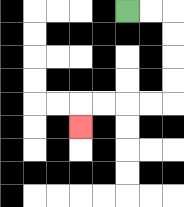{'start': '[5, 0]', 'end': '[3, 5]', 'path_directions': 'R,R,D,D,D,D,L,L,L,L,D', 'path_coordinates': '[[5, 0], [6, 0], [7, 0], [7, 1], [7, 2], [7, 3], [7, 4], [6, 4], [5, 4], [4, 4], [3, 4], [3, 5]]'}